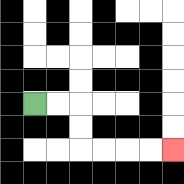{'start': '[1, 4]', 'end': '[7, 6]', 'path_directions': 'R,R,D,D,R,R,R,R', 'path_coordinates': '[[1, 4], [2, 4], [3, 4], [3, 5], [3, 6], [4, 6], [5, 6], [6, 6], [7, 6]]'}